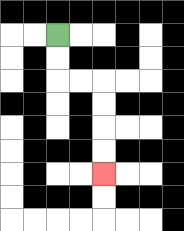{'start': '[2, 1]', 'end': '[4, 7]', 'path_directions': 'D,D,R,R,D,D,D,D', 'path_coordinates': '[[2, 1], [2, 2], [2, 3], [3, 3], [4, 3], [4, 4], [4, 5], [4, 6], [4, 7]]'}